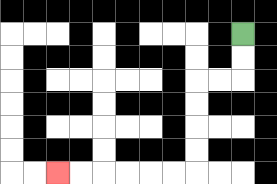{'start': '[10, 1]', 'end': '[2, 7]', 'path_directions': 'D,D,L,L,D,D,D,D,L,L,L,L,L,L', 'path_coordinates': '[[10, 1], [10, 2], [10, 3], [9, 3], [8, 3], [8, 4], [8, 5], [8, 6], [8, 7], [7, 7], [6, 7], [5, 7], [4, 7], [3, 7], [2, 7]]'}